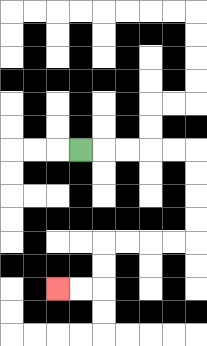{'start': '[3, 6]', 'end': '[2, 12]', 'path_directions': 'R,R,R,R,R,D,D,D,D,L,L,L,L,D,D,L,L', 'path_coordinates': '[[3, 6], [4, 6], [5, 6], [6, 6], [7, 6], [8, 6], [8, 7], [8, 8], [8, 9], [8, 10], [7, 10], [6, 10], [5, 10], [4, 10], [4, 11], [4, 12], [3, 12], [2, 12]]'}